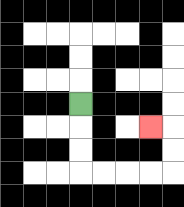{'start': '[3, 4]', 'end': '[6, 5]', 'path_directions': 'D,D,D,R,R,R,R,U,U,L', 'path_coordinates': '[[3, 4], [3, 5], [3, 6], [3, 7], [4, 7], [5, 7], [6, 7], [7, 7], [7, 6], [7, 5], [6, 5]]'}